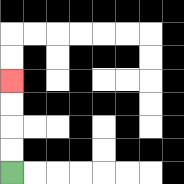{'start': '[0, 7]', 'end': '[0, 3]', 'path_directions': 'U,U,U,U', 'path_coordinates': '[[0, 7], [0, 6], [0, 5], [0, 4], [0, 3]]'}